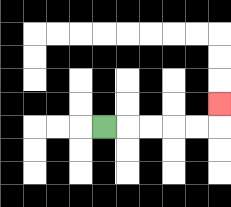{'start': '[4, 5]', 'end': '[9, 4]', 'path_directions': 'R,R,R,R,R,U', 'path_coordinates': '[[4, 5], [5, 5], [6, 5], [7, 5], [8, 5], [9, 5], [9, 4]]'}